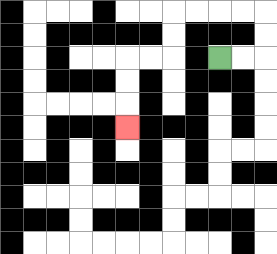{'start': '[9, 2]', 'end': '[5, 5]', 'path_directions': 'R,R,U,U,L,L,L,L,D,D,L,L,D,D,D', 'path_coordinates': '[[9, 2], [10, 2], [11, 2], [11, 1], [11, 0], [10, 0], [9, 0], [8, 0], [7, 0], [7, 1], [7, 2], [6, 2], [5, 2], [5, 3], [5, 4], [5, 5]]'}